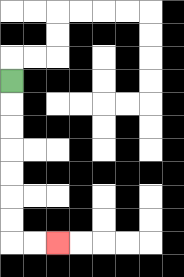{'start': '[0, 3]', 'end': '[2, 10]', 'path_directions': 'D,D,D,D,D,D,D,R,R', 'path_coordinates': '[[0, 3], [0, 4], [0, 5], [0, 6], [0, 7], [0, 8], [0, 9], [0, 10], [1, 10], [2, 10]]'}